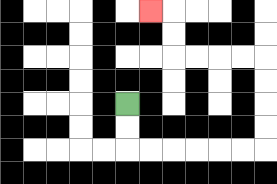{'start': '[5, 4]', 'end': '[6, 0]', 'path_directions': 'D,D,R,R,R,R,R,R,U,U,U,U,L,L,L,L,U,U,L', 'path_coordinates': '[[5, 4], [5, 5], [5, 6], [6, 6], [7, 6], [8, 6], [9, 6], [10, 6], [11, 6], [11, 5], [11, 4], [11, 3], [11, 2], [10, 2], [9, 2], [8, 2], [7, 2], [7, 1], [7, 0], [6, 0]]'}